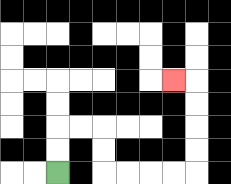{'start': '[2, 7]', 'end': '[7, 3]', 'path_directions': 'U,U,R,R,D,D,R,R,R,R,U,U,U,U,L', 'path_coordinates': '[[2, 7], [2, 6], [2, 5], [3, 5], [4, 5], [4, 6], [4, 7], [5, 7], [6, 7], [7, 7], [8, 7], [8, 6], [8, 5], [8, 4], [8, 3], [7, 3]]'}